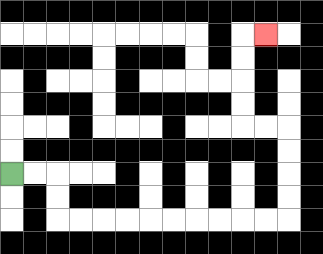{'start': '[0, 7]', 'end': '[11, 1]', 'path_directions': 'R,R,D,D,R,R,R,R,R,R,R,R,R,R,U,U,U,U,L,L,U,U,U,U,R', 'path_coordinates': '[[0, 7], [1, 7], [2, 7], [2, 8], [2, 9], [3, 9], [4, 9], [5, 9], [6, 9], [7, 9], [8, 9], [9, 9], [10, 9], [11, 9], [12, 9], [12, 8], [12, 7], [12, 6], [12, 5], [11, 5], [10, 5], [10, 4], [10, 3], [10, 2], [10, 1], [11, 1]]'}